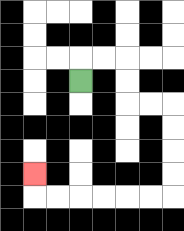{'start': '[3, 3]', 'end': '[1, 7]', 'path_directions': 'U,R,R,D,D,R,R,D,D,D,D,L,L,L,L,L,L,U', 'path_coordinates': '[[3, 3], [3, 2], [4, 2], [5, 2], [5, 3], [5, 4], [6, 4], [7, 4], [7, 5], [7, 6], [7, 7], [7, 8], [6, 8], [5, 8], [4, 8], [3, 8], [2, 8], [1, 8], [1, 7]]'}